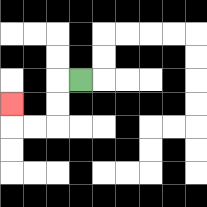{'start': '[3, 3]', 'end': '[0, 4]', 'path_directions': 'L,D,D,L,L,U', 'path_coordinates': '[[3, 3], [2, 3], [2, 4], [2, 5], [1, 5], [0, 5], [0, 4]]'}